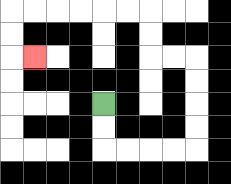{'start': '[4, 4]', 'end': '[1, 2]', 'path_directions': 'D,D,R,R,R,R,U,U,U,U,L,L,U,U,L,L,L,L,L,L,D,D,R', 'path_coordinates': '[[4, 4], [4, 5], [4, 6], [5, 6], [6, 6], [7, 6], [8, 6], [8, 5], [8, 4], [8, 3], [8, 2], [7, 2], [6, 2], [6, 1], [6, 0], [5, 0], [4, 0], [3, 0], [2, 0], [1, 0], [0, 0], [0, 1], [0, 2], [1, 2]]'}